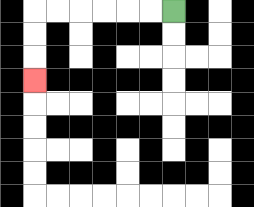{'start': '[7, 0]', 'end': '[1, 3]', 'path_directions': 'L,L,L,L,L,L,D,D,D', 'path_coordinates': '[[7, 0], [6, 0], [5, 0], [4, 0], [3, 0], [2, 0], [1, 0], [1, 1], [1, 2], [1, 3]]'}